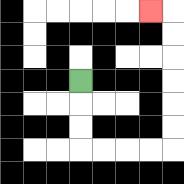{'start': '[3, 3]', 'end': '[6, 0]', 'path_directions': 'D,D,D,R,R,R,R,U,U,U,U,U,U,L', 'path_coordinates': '[[3, 3], [3, 4], [3, 5], [3, 6], [4, 6], [5, 6], [6, 6], [7, 6], [7, 5], [7, 4], [7, 3], [7, 2], [7, 1], [7, 0], [6, 0]]'}